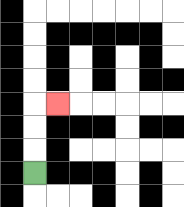{'start': '[1, 7]', 'end': '[2, 4]', 'path_directions': 'U,U,U,R', 'path_coordinates': '[[1, 7], [1, 6], [1, 5], [1, 4], [2, 4]]'}